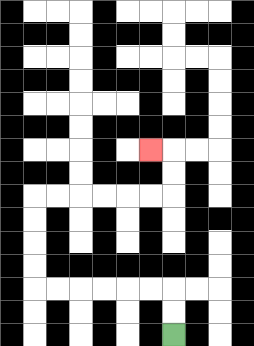{'start': '[7, 14]', 'end': '[6, 6]', 'path_directions': 'U,U,L,L,L,L,L,L,U,U,U,U,R,R,R,R,R,R,U,U,L', 'path_coordinates': '[[7, 14], [7, 13], [7, 12], [6, 12], [5, 12], [4, 12], [3, 12], [2, 12], [1, 12], [1, 11], [1, 10], [1, 9], [1, 8], [2, 8], [3, 8], [4, 8], [5, 8], [6, 8], [7, 8], [7, 7], [7, 6], [6, 6]]'}